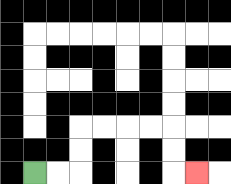{'start': '[1, 7]', 'end': '[8, 7]', 'path_directions': 'R,R,U,U,R,R,R,R,D,D,R', 'path_coordinates': '[[1, 7], [2, 7], [3, 7], [3, 6], [3, 5], [4, 5], [5, 5], [6, 5], [7, 5], [7, 6], [7, 7], [8, 7]]'}